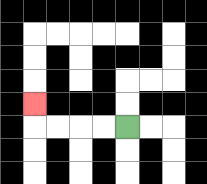{'start': '[5, 5]', 'end': '[1, 4]', 'path_directions': 'L,L,L,L,U', 'path_coordinates': '[[5, 5], [4, 5], [3, 5], [2, 5], [1, 5], [1, 4]]'}